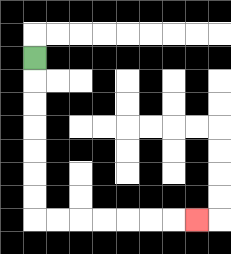{'start': '[1, 2]', 'end': '[8, 9]', 'path_directions': 'D,D,D,D,D,D,D,R,R,R,R,R,R,R', 'path_coordinates': '[[1, 2], [1, 3], [1, 4], [1, 5], [1, 6], [1, 7], [1, 8], [1, 9], [2, 9], [3, 9], [4, 9], [5, 9], [6, 9], [7, 9], [8, 9]]'}